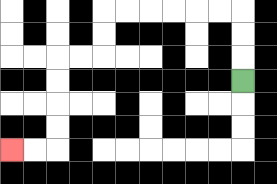{'start': '[10, 3]', 'end': '[0, 6]', 'path_directions': 'U,U,U,L,L,L,L,L,L,D,D,L,L,D,D,D,D,L,L', 'path_coordinates': '[[10, 3], [10, 2], [10, 1], [10, 0], [9, 0], [8, 0], [7, 0], [6, 0], [5, 0], [4, 0], [4, 1], [4, 2], [3, 2], [2, 2], [2, 3], [2, 4], [2, 5], [2, 6], [1, 6], [0, 6]]'}